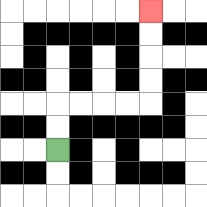{'start': '[2, 6]', 'end': '[6, 0]', 'path_directions': 'U,U,R,R,R,R,U,U,U,U', 'path_coordinates': '[[2, 6], [2, 5], [2, 4], [3, 4], [4, 4], [5, 4], [6, 4], [6, 3], [6, 2], [6, 1], [6, 0]]'}